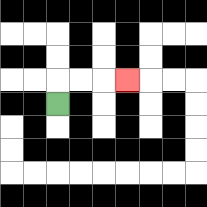{'start': '[2, 4]', 'end': '[5, 3]', 'path_directions': 'U,R,R,R', 'path_coordinates': '[[2, 4], [2, 3], [3, 3], [4, 3], [5, 3]]'}